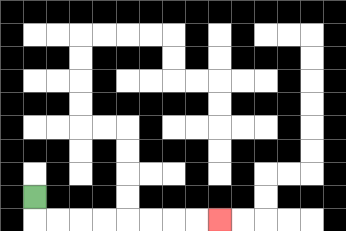{'start': '[1, 8]', 'end': '[9, 9]', 'path_directions': 'D,R,R,R,R,R,R,R,R', 'path_coordinates': '[[1, 8], [1, 9], [2, 9], [3, 9], [4, 9], [5, 9], [6, 9], [7, 9], [8, 9], [9, 9]]'}